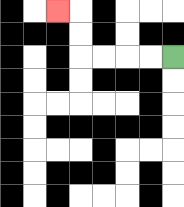{'start': '[7, 2]', 'end': '[2, 0]', 'path_directions': 'L,L,L,L,U,U,L', 'path_coordinates': '[[7, 2], [6, 2], [5, 2], [4, 2], [3, 2], [3, 1], [3, 0], [2, 0]]'}